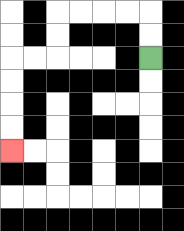{'start': '[6, 2]', 'end': '[0, 6]', 'path_directions': 'U,U,L,L,L,L,D,D,L,L,D,D,D,D', 'path_coordinates': '[[6, 2], [6, 1], [6, 0], [5, 0], [4, 0], [3, 0], [2, 0], [2, 1], [2, 2], [1, 2], [0, 2], [0, 3], [0, 4], [0, 5], [0, 6]]'}